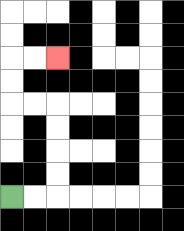{'start': '[0, 8]', 'end': '[2, 2]', 'path_directions': 'R,R,U,U,U,U,L,L,U,U,R,R', 'path_coordinates': '[[0, 8], [1, 8], [2, 8], [2, 7], [2, 6], [2, 5], [2, 4], [1, 4], [0, 4], [0, 3], [0, 2], [1, 2], [2, 2]]'}